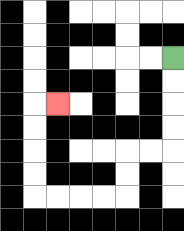{'start': '[7, 2]', 'end': '[2, 4]', 'path_directions': 'D,D,D,D,L,L,D,D,L,L,L,L,U,U,U,U,R', 'path_coordinates': '[[7, 2], [7, 3], [7, 4], [7, 5], [7, 6], [6, 6], [5, 6], [5, 7], [5, 8], [4, 8], [3, 8], [2, 8], [1, 8], [1, 7], [1, 6], [1, 5], [1, 4], [2, 4]]'}